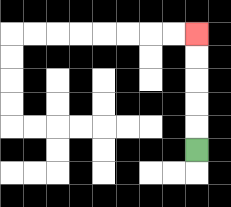{'start': '[8, 6]', 'end': '[8, 1]', 'path_directions': 'U,U,U,U,U', 'path_coordinates': '[[8, 6], [8, 5], [8, 4], [8, 3], [8, 2], [8, 1]]'}